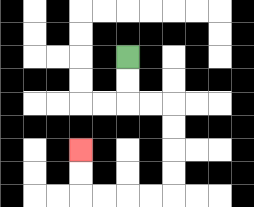{'start': '[5, 2]', 'end': '[3, 6]', 'path_directions': 'D,D,R,R,D,D,D,D,L,L,L,L,U,U', 'path_coordinates': '[[5, 2], [5, 3], [5, 4], [6, 4], [7, 4], [7, 5], [7, 6], [7, 7], [7, 8], [6, 8], [5, 8], [4, 8], [3, 8], [3, 7], [3, 6]]'}